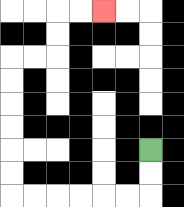{'start': '[6, 6]', 'end': '[4, 0]', 'path_directions': 'D,D,L,L,L,L,L,L,U,U,U,U,U,U,R,R,U,U,R,R', 'path_coordinates': '[[6, 6], [6, 7], [6, 8], [5, 8], [4, 8], [3, 8], [2, 8], [1, 8], [0, 8], [0, 7], [0, 6], [0, 5], [0, 4], [0, 3], [0, 2], [1, 2], [2, 2], [2, 1], [2, 0], [3, 0], [4, 0]]'}